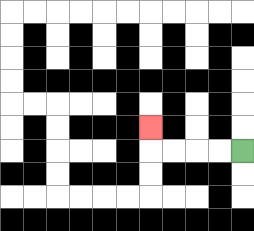{'start': '[10, 6]', 'end': '[6, 5]', 'path_directions': 'L,L,L,L,U', 'path_coordinates': '[[10, 6], [9, 6], [8, 6], [7, 6], [6, 6], [6, 5]]'}